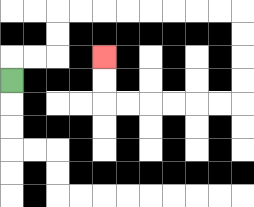{'start': '[0, 3]', 'end': '[4, 2]', 'path_directions': 'U,R,R,U,U,R,R,R,R,R,R,R,R,D,D,D,D,L,L,L,L,L,L,U,U', 'path_coordinates': '[[0, 3], [0, 2], [1, 2], [2, 2], [2, 1], [2, 0], [3, 0], [4, 0], [5, 0], [6, 0], [7, 0], [8, 0], [9, 0], [10, 0], [10, 1], [10, 2], [10, 3], [10, 4], [9, 4], [8, 4], [7, 4], [6, 4], [5, 4], [4, 4], [4, 3], [4, 2]]'}